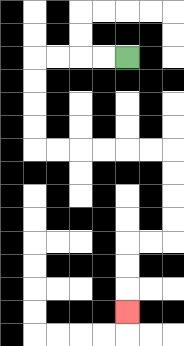{'start': '[5, 2]', 'end': '[5, 13]', 'path_directions': 'L,L,L,L,D,D,D,D,R,R,R,R,R,R,D,D,D,D,L,L,D,D,D', 'path_coordinates': '[[5, 2], [4, 2], [3, 2], [2, 2], [1, 2], [1, 3], [1, 4], [1, 5], [1, 6], [2, 6], [3, 6], [4, 6], [5, 6], [6, 6], [7, 6], [7, 7], [7, 8], [7, 9], [7, 10], [6, 10], [5, 10], [5, 11], [5, 12], [5, 13]]'}